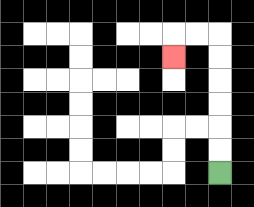{'start': '[9, 7]', 'end': '[7, 2]', 'path_directions': 'U,U,U,U,U,U,L,L,D', 'path_coordinates': '[[9, 7], [9, 6], [9, 5], [9, 4], [9, 3], [9, 2], [9, 1], [8, 1], [7, 1], [7, 2]]'}